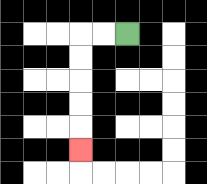{'start': '[5, 1]', 'end': '[3, 6]', 'path_directions': 'L,L,D,D,D,D,D', 'path_coordinates': '[[5, 1], [4, 1], [3, 1], [3, 2], [3, 3], [3, 4], [3, 5], [3, 6]]'}